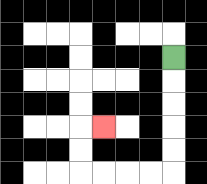{'start': '[7, 2]', 'end': '[4, 5]', 'path_directions': 'D,D,D,D,D,L,L,L,L,U,U,R', 'path_coordinates': '[[7, 2], [7, 3], [7, 4], [7, 5], [7, 6], [7, 7], [6, 7], [5, 7], [4, 7], [3, 7], [3, 6], [3, 5], [4, 5]]'}